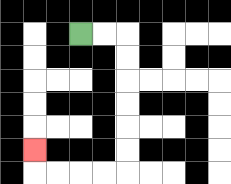{'start': '[3, 1]', 'end': '[1, 6]', 'path_directions': 'R,R,D,D,D,D,D,D,L,L,L,L,U', 'path_coordinates': '[[3, 1], [4, 1], [5, 1], [5, 2], [5, 3], [5, 4], [5, 5], [5, 6], [5, 7], [4, 7], [3, 7], [2, 7], [1, 7], [1, 6]]'}